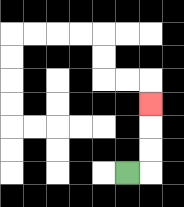{'start': '[5, 7]', 'end': '[6, 4]', 'path_directions': 'R,U,U,U', 'path_coordinates': '[[5, 7], [6, 7], [6, 6], [6, 5], [6, 4]]'}